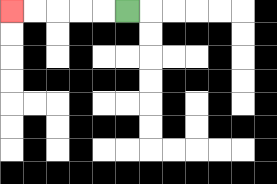{'start': '[5, 0]', 'end': '[0, 0]', 'path_directions': 'L,L,L,L,L', 'path_coordinates': '[[5, 0], [4, 0], [3, 0], [2, 0], [1, 0], [0, 0]]'}